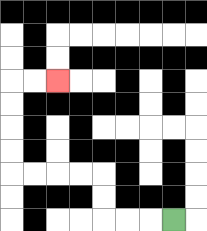{'start': '[7, 9]', 'end': '[2, 3]', 'path_directions': 'L,L,L,U,U,L,L,L,L,U,U,U,U,R,R', 'path_coordinates': '[[7, 9], [6, 9], [5, 9], [4, 9], [4, 8], [4, 7], [3, 7], [2, 7], [1, 7], [0, 7], [0, 6], [0, 5], [0, 4], [0, 3], [1, 3], [2, 3]]'}